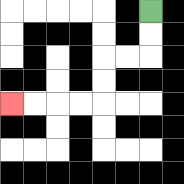{'start': '[6, 0]', 'end': '[0, 4]', 'path_directions': 'D,D,L,L,D,D,L,L,L,L', 'path_coordinates': '[[6, 0], [6, 1], [6, 2], [5, 2], [4, 2], [4, 3], [4, 4], [3, 4], [2, 4], [1, 4], [0, 4]]'}